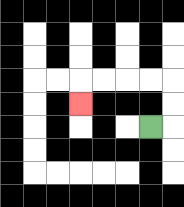{'start': '[6, 5]', 'end': '[3, 4]', 'path_directions': 'R,U,U,L,L,L,L,D', 'path_coordinates': '[[6, 5], [7, 5], [7, 4], [7, 3], [6, 3], [5, 3], [4, 3], [3, 3], [3, 4]]'}